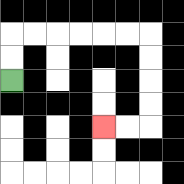{'start': '[0, 3]', 'end': '[4, 5]', 'path_directions': 'U,U,R,R,R,R,R,R,D,D,D,D,L,L', 'path_coordinates': '[[0, 3], [0, 2], [0, 1], [1, 1], [2, 1], [3, 1], [4, 1], [5, 1], [6, 1], [6, 2], [6, 3], [6, 4], [6, 5], [5, 5], [4, 5]]'}